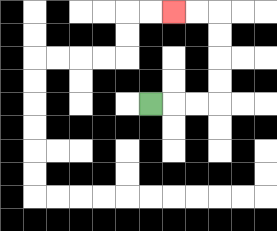{'start': '[6, 4]', 'end': '[7, 0]', 'path_directions': 'R,R,R,U,U,U,U,L,L', 'path_coordinates': '[[6, 4], [7, 4], [8, 4], [9, 4], [9, 3], [9, 2], [9, 1], [9, 0], [8, 0], [7, 0]]'}